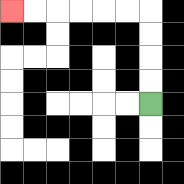{'start': '[6, 4]', 'end': '[0, 0]', 'path_directions': 'U,U,U,U,L,L,L,L,L,L', 'path_coordinates': '[[6, 4], [6, 3], [6, 2], [6, 1], [6, 0], [5, 0], [4, 0], [3, 0], [2, 0], [1, 0], [0, 0]]'}